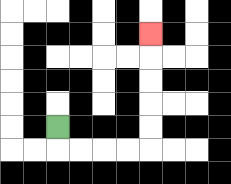{'start': '[2, 5]', 'end': '[6, 1]', 'path_directions': 'D,R,R,R,R,U,U,U,U,U', 'path_coordinates': '[[2, 5], [2, 6], [3, 6], [4, 6], [5, 6], [6, 6], [6, 5], [6, 4], [6, 3], [6, 2], [6, 1]]'}